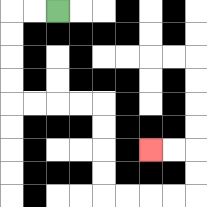{'start': '[2, 0]', 'end': '[6, 6]', 'path_directions': 'L,L,D,D,D,D,R,R,R,R,D,D,D,D,R,R,R,R,U,U,L,L', 'path_coordinates': '[[2, 0], [1, 0], [0, 0], [0, 1], [0, 2], [0, 3], [0, 4], [1, 4], [2, 4], [3, 4], [4, 4], [4, 5], [4, 6], [4, 7], [4, 8], [5, 8], [6, 8], [7, 8], [8, 8], [8, 7], [8, 6], [7, 6], [6, 6]]'}